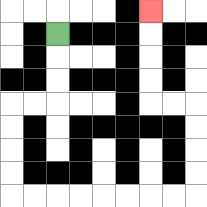{'start': '[2, 1]', 'end': '[6, 0]', 'path_directions': 'D,D,D,L,L,D,D,D,D,R,R,R,R,R,R,R,R,U,U,U,U,L,L,U,U,U,U', 'path_coordinates': '[[2, 1], [2, 2], [2, 3], [2, 4], [1, 4], [0, 4], [0, 5], [0, 6], [0, 7], [0, 8], [1, 8], [2, 8], [3, 8], [4, 8], [5, 8], [6, 8], [7, 8], [8, 8], [8, 7], [8, 6], [8, 5], [8, 4], [7, 4], [6, 4], [6, 3], [6, 2], [6, 1], [6, 0]]'}